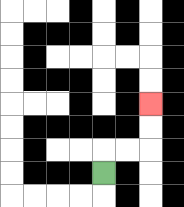{'start': '[4, 7]', 'end': '[6, 4]', 'path_directions': 'U,R,R,U,U', 'path_coordinates': '[[4, 7], [4, 6], [5, 6], [6, 6], [6, 5], [6, 4]]'}